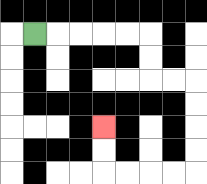{'start': '[1, 1]', 'end': '[4, 5]', 'path_directions': 'R,R,R,R,R,D,D,R,R,D,D,D,D,L,L,L,L,U,U', 'path_coordinates': '[[1, 1], [2, 1], [3, 1], [4, 1], [5, 1], [6, 1], [6, 2], [6, 3], [7, 3], [8, 3], [8, 4], [8, 5], [8, 6], [8, 7], [7, 7], [6, 7], [5, 7], [4, 7], [4, 6], [4, 5]]'}